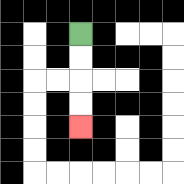{'start': '[3, 1]', 'end': '[3, 5]', 'path_directions': 'D,D,D,D', 'path_coordinates': '[[3, 1], [3, 2], [3, 3], [3, 4], [3, 5]]'}